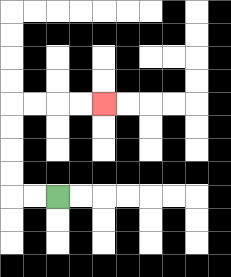{'start': '[2, 8]', 'end': '[4, 4]', 'path_directions': 'L,L,U,U,U,U,R,R,R,R', 'path_coordinates': '[[2, 8], [1, 8], [0, 8], [0, 7], [0, 6], [0, 5], [0, 4], [1, 4], [2, 4], [3, 4], [4, 4]]'}